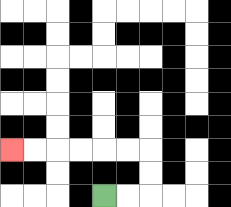{'start': '[4, 8]', 'end': '[0, 6]', 'path_directions': 'R,R,U,U,L,L,L,L,L,L', 'path_coordinates': '[[4, 8], [5, 8], [6, 8], [6, 7], [6, 6], [5, 6], [4, 6], [3, 6], [2, 6], [1, 6], [0, 6]]'}